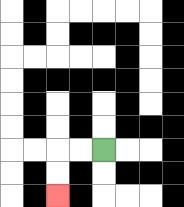{'start': '[4, 6]', 'end': '[2, 8]', 'path_directions': 'L,L,D,D', 'path_coordinates': '[[4, 6], [3, 6], [2, 6], [2, 7], [2, 8]]'}